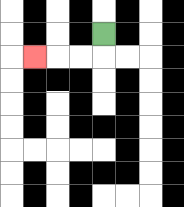{'start': '[4, 1]', 'end': '[1, 2]', 'path_directions': 'D,L,L,L', 'path_coordinates': '[[4, 1], [4, 2], [3, 2], [2, 2], [1, 2]]'}